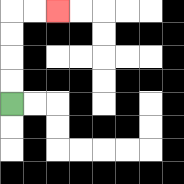{'start': '[0, 4]', 'end': '[2, 0]', 'path_directions': 'U,U,U,U,R,R', 'path_coordinates': '[[0, 4], [0, 3], [0, 2], [0, 1], [0, 0], [1, 0], [2, 0]]'}